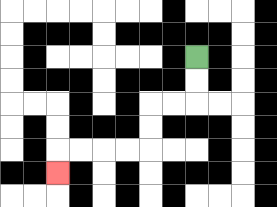{'start': '[8, 2]', 'end': '[2, 7]', 'path_directions': 'D,D,L,L,D,D,L,L,L,L,D', 'path_coordinates': '[[8, 2], [8, 3], [8, 4], [7, 4], [6, 4], [6, 5], [6, 6], [5, 6], [4, 6], [3, 6], [2, 6], [2, 7]]'}